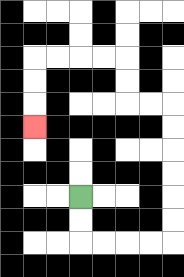{'start': '[3, 8]', 'end': '[1, 5]', 'path_directions': 'D,D,R,R,R,R,U,U,U,U,U,U,L,L,U,U,L,L,L,L,D,D,D', 'path_coordinates': '[[3, 8], [3, 9], [3, 10], [4, 10], [5, 10], [6, 10], [7, 10], [7, 9], [7, 8], [7, 7], [7, 6], [7, 5], [7, 4], [6, 4], [5, 4], [5, 3], [5, 2], [4, 2], [3, 2], [2, 2], [1, 2], [1, 3], [1, 4], [1, 5]]'}